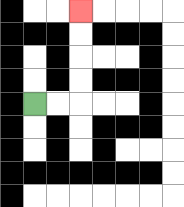{'start': '[1, 4]', 'end': '[3, 0]', 'path_directions': 'R,R,U,U,U,U', 'path_coordinates': '[[1, 4], [2, 4], [3, 4], [3, 3], [3, 2], [3, 1], [3, 0]]'}